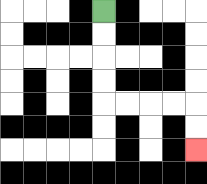{'start': '[4, 0]', 'end': '[8, 6]', 'path_directions': 'D,D,D,D,R,R,R,R,D,D', 'path_coordinates': '[[4, 0], [4, 1], [4, 2], [4, 3], [4, 4], [5, 4], [6, 4], [7, 4], [8, 4], [8, 5], [8, 6]]'}